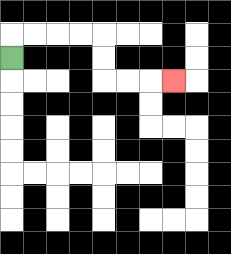{'start': '[0, 2]', 'end': '[7, 3]', 'path_directions': 'U,R,R,R,R,D,D,R,R,R', 'path_coordinates': '[[0, 2], [0, 1], [1, 1], [2, 1], [3, 1], [4, 1], [4, 2], [4, 3], [5, 3], [6, 3], [7, 3]]'}